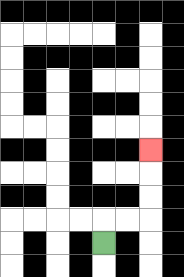{'start': '[4, 10]', 'end': '[6, 6]', 'path_directions': 'U,R,R,U,U,U', 'path_coordinates': '[[4, 10], [4, 9], [5, 9], [6, 9], [6, 8], [6, 7], [6, 6]]'}